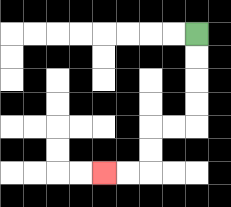{'start': '[8, 1]', 'end': '[4, 7]', 'path_directions': 'D,D,D,D,L,L,D,D,L,L', 'path_coordinates': '[[8, 1], [8, 2], [8, 3], [8, 4], [8, 5], [7, 5], [6, 5], [6, 6], [6, 7], [5, 7], [4, 7]]'}